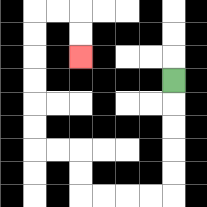{'start': '[7, 3]', 'end': '[3, 2]', 'path_directions': 'D,D,D,D,D,L,L,L,L,U,U,L,L,U,U,U,U,U,U,R,R,D,D', 'path_coordinates': '[[7, 3], [7, 4], [7, 5], [7, 6], [7, 7], [7, 8], [6, 8], [5, 8], [4, 8], [3, 8], [3, 7], [3, 6], [2, 6], [1, 6], [1, 5], [1, 4], [1, 3], [1, 2], [1, 1], [1, 0], [2, 0], [3, 0], [3, 1], [3, 2]]'}